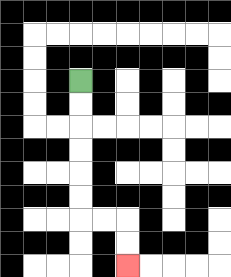{'start': '[3, 3]', 'end': '[5, 11]', 'path_directions': 'D,D,D,D,D,D,R,R,D,D', 'path_coordinates': '[[3, 3], [3, 4], [3, 5], [3, 6], [3, 7], [3, 8], [3, 9], [4, 9], [5, 9], [5, 10], [5, 11]]'}